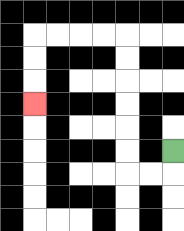{'start': '[7, 6]', 'end': '[1, 4]', 'path_directions': 'D,L,L,U,U,U,U,U,U,L,L,L,L,D,D,D', 'path_coordinates': '[[7, 6], [7, 7], [6, 7], [5, 7], [5, 6], [5, 5], [5, 4], [5, 3], [5, 2], [5, 1], [4, 1], [3, 1], [2, 1], [1, 1], [1, 2], [1, 3], [1, 4]]'}